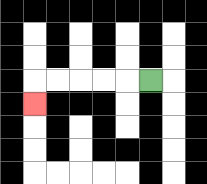{'start': '[6, 3]', 'end': '[1, 4]', 'path_directions': 'L,L,L,L,L,D', 'path_coordinates': '[[6, 3], [5, 3], [4, 3], [3, 3], [2, 3], [1, 3], [1, 4]]'}